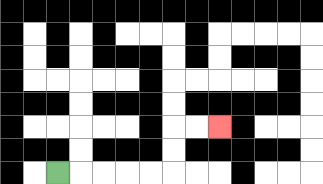{'start': '[2, 7]', 'end': '[9, 5]', 'path_directions': 'R,R,R,R,R,U,U,R,R', 'path_coordinates': '[[2, 7], [3, 7], [4, 7], [5, 7], [6, 7], [7, 7], [7, 6], [7, 5], [8, 5], [9, 5]]'}